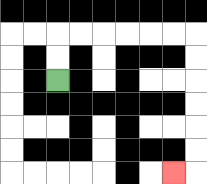{'start': '[2, 3]', 'end': '[7, 7]', 'path_directions': 'U,U,R,R,R,R,R,R,D,D,D,D,D,D,L', 'path_coordinates': '[[2, 3], [2, 2], [2, 1], [3, 1], [4, 1], [5, 1], [6, 1], [7, 1], [8, 1], [8, 2], [8, 3], [8, 4], [8, 5], [8, 6], [8, 7], [7, 7]]'}